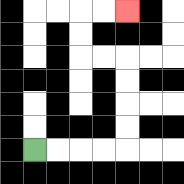{'start': '[1, 6]', 'end': '[5, 0]', 'path_directions': 'R,R,R,R,U,U,U,U,L,L,U,U,R,R', 'path_coordinates': '[[1, 6], [2, 6], [3, 6], [4, 6], [5, 6], [5, 5], [5, 4], [5, 3], [5, 2], [4, 2], [3, 2], [3, 1], [3, 0], [4, 0], [5, 0]]'}